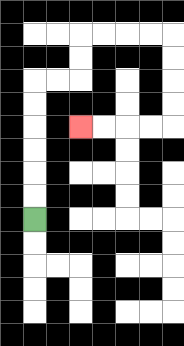{'start': '[1, 9]', 'end': '[3, 5]', 'path_directions': 'U,U,U,U,U,U,R,R,U,U,R,R,R,R,D,D,D,D,L,L,L,L', 'path_coordinates': '[[1, 9], [1, 8], [1, 7], [1, 6], [1, 5], [1, 4], [1, 3], [2, 3], [3, 3], [3, 2], [3, 1], [4, 1], [5, 1], [6, 1], [7, 1], [7, 2], [7, 3], [7, 4], [7, 5], [6, 5], [5, 5], [4, 5], [3, 5]]'}